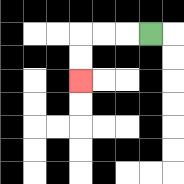{'start': '[6, 1]', 'end': '[3, 3]', 'path_directions': 'L,L,L,D,D', 'path_coordinates': '[[6, 1], [5, 1], [4, 1], [3, 1], [3, 2], [3, 3]]'}